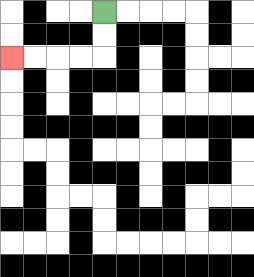{'start': '[4, 0]', 'end': '[0, 2]', 'path_directions': 'D,D,L,L,L,L', 'path_coordinates': '[[4, 0], [4, 1], [4, 2], [3, 2], [2, 2], [1, 2], [0, 2]]'}